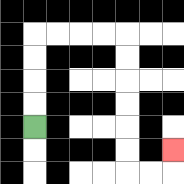{'start': '[1, 5]', 'end': '[7, 6]', 'path_directions': 'U,U,U,U,R,R,R,R,D,D,D,D,D,D,R,R,U', 'path_coordinates': '[[1, 5], [1, 4], [1, 3], [1, 2], [1, 1], [2, 1], [3, 1], [4, 1], [5, 1], [5, 2], [5, 3], [5, 4], [5, 5], [5, 6], [5, 7], [6, 7], [7, 7], [7, 6]]'}